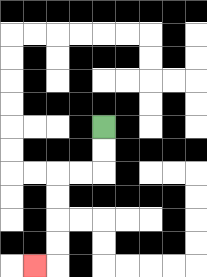{'start': '[4, 5]', 'end': '[1, 11]', 'path_directions': 'D,D,L,L,D,D,D,D,L', 'path_coordinates': '[[4, 5], [4, 6], [4, 7], [3, 7], [2, 7], [2, 8], [2, 9], [2, 10], [2, 11], [1, 11]]'}